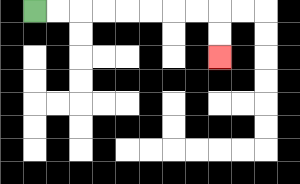{'start': '[1, 0]', 'end': '[9, 2]', 'path_directions': 'R,R,R,R,R,R,R,R,D,D', 'path_coordinates': '[[1, 0], [2, 0], [3, 0], [4, 0], [5, 0], [6, 0], [7, 0], [8, 0], [9, 0], [9, 1], [9, 2]]'}